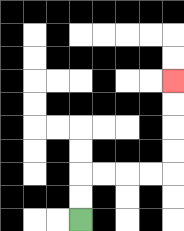{'start': '[3, 9]', 'end': '[7, 3]', 'path_directions': 'U,U,R,R,R,R,U,U,U,U', 'path_coordinates': '[[3, 9], [3, 8], [3, 7], [4, 7], [5, 7], [6, 7], [7, 7], [7, 6], [7, 5], [7, 4], [7, 3]]'}